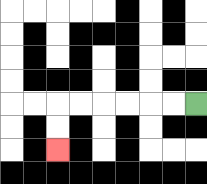{'start': '[8, 4]', 'end': '[2, 6]', 'path_directions': 'L,L,L,L,L,L,D,D', 'path_coordinates': '[[8, 4], [7, 4], [6, 4], [5, 4], [4, 4], [3, 4], [2, 4], [2, 5], [2, 6]]'}